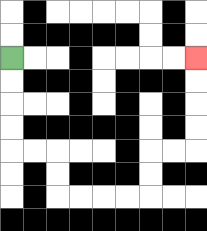{'start': '[0, 2]', 'end': '[8, 2]', 'path_directions': 'D,D,D,D,R,R,D,D,R,R,R,R,U,U,R,R,U,U,U,U', 'path_coordinates': '[[0, 2], [0, 3], [0, 4], [0, 5], [0, 6], [1, 6], [2, 6], [2, 7], [2, 8], [3, 8], [4, 8], [5, 8], [6, 8], [6, 7], [6, 6], [7, 6], [8, 6], [8, 5], [8, 4], [8, 3], [8, 2]]'}